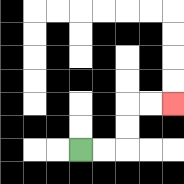{'start': '[3, 6]', 'end': '[7, 4]', 'path_directions': 'R,R,U,U,R,R', 'path_coordinates': '[[3, 6], [4, 6], [5, 6], [5, 5], [5, 4], [6, 4], [7, 4]]'}